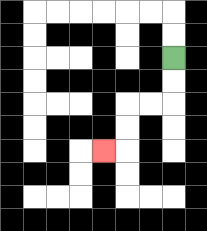{'start': '[7, 2]', 'end': '[4, 6]', 'path_directions': 'D,D,L,L,D,D,L', 'path_coordinates': '[[7, 2], [7, 3], [7, 4], [6, 4], [5, 4], [5, 5], [5, 6], [4, 6]]'}